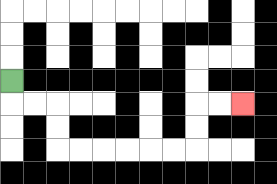{'start': '[0, 3]', 'end': '[10, 4]', 'path_directions': 'D,R,R,D,D,R,R,R,R,R,R,U,U,R,R', 'path_coordinates': '[[0, 3], [0, 4], [1, 4], [2, 4], [2, 5], [2, 6], [3, 6], [4, 6], [5, 6], [6, 6], [7, 6], [8, 6], [8, 5], [8, 4], [9, 4], [10, 4]]'}